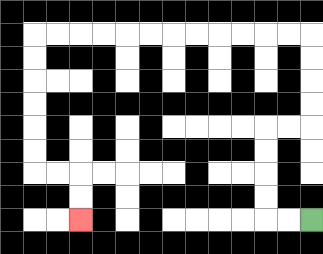{'start': '[13, 9]', 'end': '[3, 9]', 'path_directions': 'L,L,U,U,U,U,R,R,U,U,U,U,L,L,L,L,L,L,L,L,L,L,L,L,D,D,D,D,D,D,R,R,D,D', 'path_coordinates': '[[13, 9], [12, 9], [11, 9], [11, 8], [11, 7], [11, 6], [11, 5], [12, 5], [13, 5], [13, 4], [13, 3], [13, 2], [13, 1], [12, 1], [11, 1], [10, 1], [9, 1], [8, 1], [7, 1], [6, 1], [5, 1], [4, 1], [3, 1], [2, 1], [1, 1], [1, 2], [1, 3], [1, 4], [1, 5], [1, 6], [1, 7], [2, 7], [3, 7], [3, 8], [3, 9]]'}